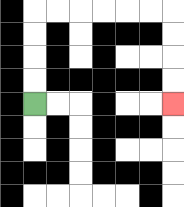{'start': '[1, 4]', 'end': '[7, 4]', 'path_directions': 'U,U,U,U,R,R,R,R,R,R,D,D,D,D', 'path_coordinates': '[[1, 4], [1, 3], [1, 2], [1, 1], [1, 0], [2, 0], [3, 0], [4, 0], [5, 0], [6, 0], [7, 0], [7, 1], [7, 2], [7, 3], [7, 4]]'}